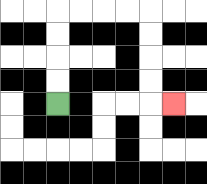{'start': '[2, 4]', 'end': '[7, 4]', 'path_directions': 'U,U,U,U,R,R,R,R,D,D,D,D,R', 'path_coordinates': '[[2, 4], [2, 3], [2, 2], [2, 1], [2, 0], [3, 0], [4, 0], [5, 0], [6, 0], [6, 1], [6, 2], [6, 3], [6, 4], [7, 4]]'}